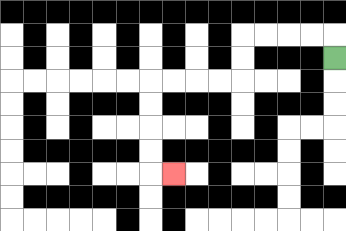{'start': '[14, 2]', 'end': '[7, 7]', 'path_directions': 'U,L,L,L,L,D,D,L,L,L,L,D,D,D,D,R', 'path_coordinates': '[[14, 2], [14, 1], [13, 1], [12, 1], [11, 1], [10, 1], [10, 2], [10, 3], [9, 3], [8, 3], [7, 3], [6, 3], [6, 4], [6, 5], [6, 6], [6, 7], [7, 7]]'}